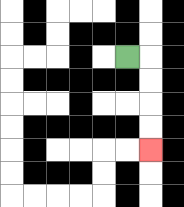{'start': '[5, 2]', 'end': '[6, 6]', 'path_directions': 'R,D,D,D,D', 'path_coordinates': '[[5, 2], [6, 2], [6, 3], [6, 4], [6, 5], [6, 6]]'}